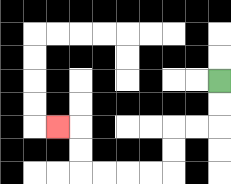{'start': '[9, 3]', 'end': '[2, 5]', 'path_directions': 'D,D,L,L,D,D,L,L,L,L,U,U,L', 'path_coordinates': '[[9, 3], [9, 4], [9, 5], [8, 5], [7, 5], [7, 6], [7, 7], [6, 7], [5, 7], [4, 7], [3, 7], [3, 6], [3, 5], [2, 5]]'}